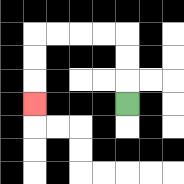{'start': '[5, 4]', 'end': '[1, 4]', 'path_directions': 'U,U,U,L,L,L,L,D,D,D', 'path_coordinates': '[[5, 4], [5, 3], [5, 2], [5, 1], [4, 1], [3, 1], [2, 1], [1, 1], [1, 2], [1, 3], [1, 4]]'}